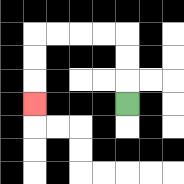{'start': '[5, 4]', 'end': '[1, 4]', 'path_directions': 'U,U,U,L,L,L,L,D,D,D', 'path_coordinates': '[[5, 4], [5, 3], [5, 2], [5, 1], [4, 1], [3, 1], [2, 1], [1, 1], [1, 2], [1, 3], [1, 4]]'}